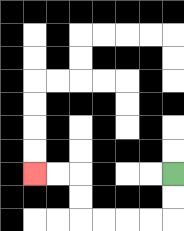{'start': '[7, 7]', 'end': '[1, 7]', 'path_directions': 'D,D,L,L,L,L,U,U,L,L', 'path_coordinates': '[[7, 7], [7, 8], [7, 9], [6, 9], [5, 9], [4, 9], [3, 9], [3, 8], [3, 7], [2, 7], [1, 7]]'}